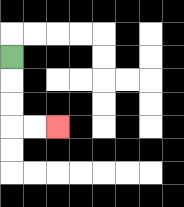{'start': '[0, 2]', 'end': '[2, 5]', 'path_directions': 'D,D,D,R,R', 'path_coordinates': '[[0, 2], [0, 3], [0, 4], [0, 5], [1, 5], [2, 5]]'}